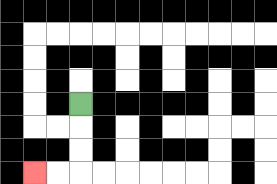{'start': '[3, 4]', 'end': '[1, 7]', 'path_directions': 'D,D,D,L,L', 'path_coordinates': '[[3, 4], [3, 5], [3, 6], [3, 7], [2, 7], [1, 7]]'}